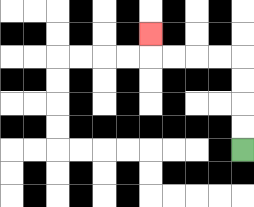{'start': '[10, 6]', 'end': '[6, 1]', 'path_directions': 'U,U,U,U,L,L,L,L,U', 'path_coordinates': '[[10, 6], [10, 5], [10, 4], [10, 3], [10, 2], [9, 2], [8, 2], [7, 2], [6, 2], [6, 1]]'}